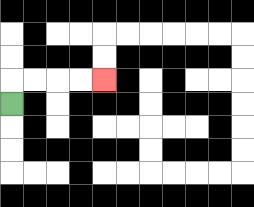{'start': '[0, 4]', 'end': '[4, 3]', 'path_directions': 'U,R,R,R,R', 'path_coordinates': '[[0, 4], [0, 3], [1, 3], [2, 3], [3, 3], [4, 3]]'}